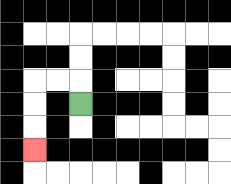{'start': '[3, 4]', 'end': '[1, 6]', 'path_directions': 'U,L,L,D,D,D', 'path_coordinates': '[[3, 4], [3, 3], [2, 3], [1, 3], [1, 4], [1, 5], [1, 6]]'}